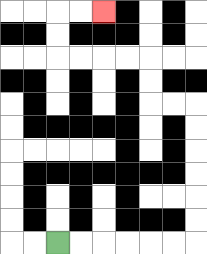{'start': '[2, 10]', 'end': '[4, 0]', 'path_directions': 'R,R,R,R,R,R,U,U,U,U,U,U,L,L,U,U,L,L,L,L,U,U,R,R', 'path_coordinates': '[[2, 10], [3, 10], [4, 10], [5, 10], [6, 10], [7, 10], [8, 10], [8, 9], [8, 8], [8, 7], [8, 6], [8, 5], [8, 4], [7, 4], [6, 4], [6, 3], [6, 2], [5, 2], [4, 2], [3, 2], [2, 2], [2, 1], [2, 0], [3, 0], [4, 0]]'}